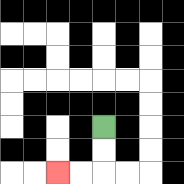{'start': '[4, 5]', 'end': '[2, 7]', 'path_directions': 'D,D,L,L', 'path_coordinates': '[[4, 5], [4, 6], [4, 7], [3, 7], [2, 7]]'}